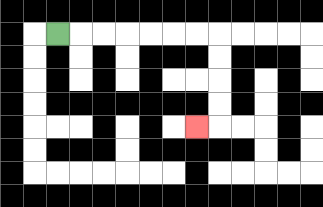{'start': '[2, 1]', 'end': '[8, 5]', 'path_directions': 'R,R,R,R,R,R,R,D,D,D,D,L', 'path_coordinates': '[[2, 1], [3, 1], [4, 1], [5, 1], [6, 1], [7, 1], [8, 1], [9, 1], [9, 2], [9, 3], [9, 4], [9, 5], [8, 5]]'}